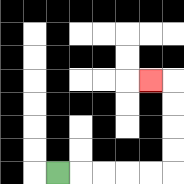{'start': '[2, 7]', 'end': '[6, 3]', 'path_directions': 'R,R,R,R,R,U,U,U,U,L', 'path_coordinates': '[[2, 7], [3, 7], [4, 7], [5, 7], [6, 7], [7, 7], [7, 6], [7, 5], [7, 4], [7, 3], [6, 3]]'}